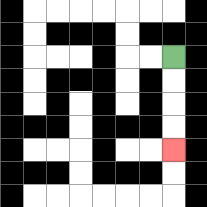{'start': '[7, 2]', 'end': '[7, 6]', 'path_directions': 'D,D,D,D', 'path_coordinates': '[[7, 2], [7, 3], [7, 4], [7, 5], [7, 6]]'}